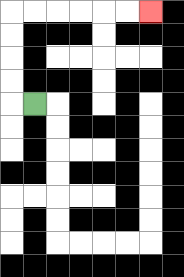{'start': '[1, 4]', 'end': '[6, 0]', 'path_directions': 'L,U,U,U,U,R,R,R,R,R,R', 'path_coordinates': '[[1, 4], [0, 4], [0, 3], [0, 2], [0, 1], [0, 0], [1, 0], [2, 0], [3, 0], [4, 0], [5, 0], [6, 0]]'}